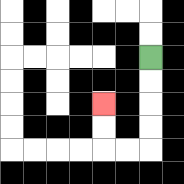{'start': '[6, 2]', 'end': '[4, 4]', 'path_directions': 'D,D,D,D,L,L,U,U', 'path_coordinates': '[[6, 2], [6, 3], [6, 4], [6, 5], [6, 6], [5, 6], [4, 6], [4, 5], [4, 4]]'}